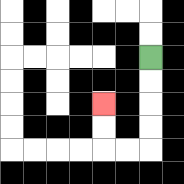{'start': '[6, 2]', 'end': '[4, 4]', 'path_directions': 'D,D,D,D,L,L,U,U', 'path_coordinates': '[[6, 2], [6, 3], [6, 4], [6, 5], [6, 6], [5, 6], [4, 6], [4, 5], [4, 4]]'}